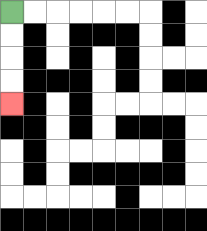{'start': '[0, 0]', 'end': '[0, 4]', 'path_directions': 'D,D,D,D', 'path_coordinates': '[[0, 0], [0, 1], [0, 2], [0, 3], [0, 4]]'}